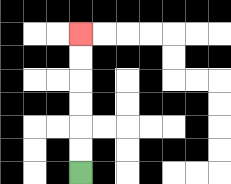{'start': '[3, 7]', 'end': '[3, 1]', 'path_directions': 'U,U,U,U,U,U', 'path_coordinates': '[[3, 7], [3, 6], [3, 5], [3, 4], [3, 3], [3, 2], [3, 1]]'}